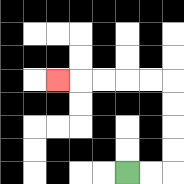{'start': '[5, 7]', 'end': '[2, 3]', 'path_directions': 'R,R,U,U,U,U,L,L,L,L,L', 'path_coordinates': '[[5, 7], [6, 7], [7, 7], [7, 6], [7, 5], [7, 4], [7, 3], [6, 3], [5, 3], [4, 3], [3, 3], [2, 3]]'}